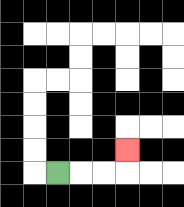{'start': '[2, 7]', 'end': '[5, 6]', 'path_directions': 'R,R,R,U', 'path_coordinates': '[[2, 7], [3, 7], [4, 7], [5, 7], [5, 6]]'}